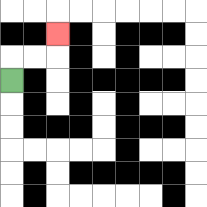{'start': '[0, 3]', 'end': '[2, 1]', 'path_directions': 'U,R,R,U', 'path_coordinates': '[[0, 3], [0, 2], [1, 2], [2, 2], [2, 1]]'}